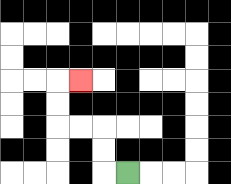{'start': '[5, 7]', 'end': '[3, 3]', 'path_directions': 'L,U,U,L,L,U,U,R', 'path_coordinates': '[[5, 7], [4, 7], [4, 6], [4, 5], [3, 5], [2, 5], [2, 4], [2, 3], [3, 3]]'}